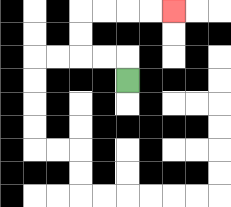{'start': '[5, 3]', 'end': '[7, 0]', 'path_directions': 'U,L,L,U,U,R,R,R,R', 'path_coordinates': '[[5, 3], [5, 2], [4, 2], [3, 2], [3, 1], [3, 0], [4, 0], [5, 0], [6, 0], [7, 0]]'}